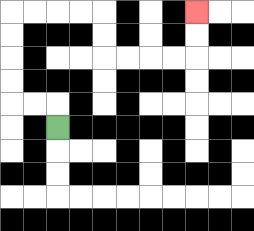{'start': '[2, 5]', 'end': '[8, 0]', 'path_directions': 'U,L,L,U,U,U,U,R,R,R,R,D,D,R,R,R,R,U,U', 'path_coordinates': '[[2, 5], [2, 4], [1, 4], [0, 4], [0, 3], [0, 2], [0, 1], [0, 0], [1, 0], [2, 0], [3, 0], [4, 0], [4, 1], [4, 2], [5, 2], [6, 2], [7, 2], [8, 2], [8, 1], [8, 0]]'}